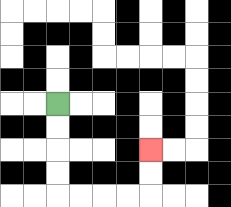{'start': '[2, 4]', 'end': '[6, 6]', 'path_directions': 'D,D,D,D,R,R,R,R,U,U', 'path_coordinates': '[[2, 4], [2, 5], [2, 6], [2, 7], [2, 8], [3, 8], [4, 8], [5, 8], [6, 8], [6, 7], [6, 6]]'}